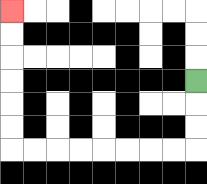{'start': '[8, 3]', 'end': '[0, 0]', 'path_directions': 'D,D,D,L,L,L,L,L,L,L,L,U,U,U,U,U,U', 'path_coordinates': '[[8, 3], [8, 4], [8, 5], [8, 6], [7, 6], [6, 6], [5, 6], [4, 6], [3, 6], [2, 6], [1, 6], [0, 6], [0, 5], [0, 4], [0, 3], [0, 2], [0, 1], [0, 0]]'}